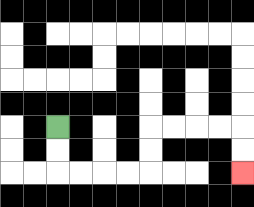{'start': '[2, 5]', 'end': '[10, 7]', 'path_directions': 'D,D,R,R,R,R,U,U,R,R,R,R,D,D', 'path_coordinates': '[[2, 5], [2, 6], [2, 7], [3, 7], [4, 7], [5, 7], [6, 7], [6, 6], [6, 5], [7, 5], [8, 5], [9, 5], [10, 5], [10, 6], [10, 7]]'}